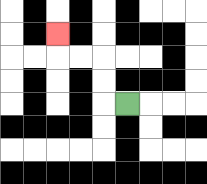{'start': '[5, 4]', 'end': '[2, 1]', 'path_directions': 'L,U,U,L,L,U', 'path_coordinates': '[[5, 4], [4, 4], [4, 3], [4, 2], [3, 2], [2, 2], [2, 1]]'}